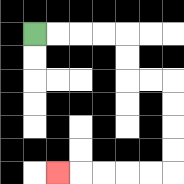{'start': '[1, 1]', 'end': '[2, 7]', 'path_directions': 'R,R,R,R,D,D,R,R,D,D,D,D,L,L,L,L,L', 'path_coordinates': '[[1, 1], [2, 1], [3, 1], [4, 1], [5, 1], [5, 2], [5, 3], [6, 3], [7, 3], [7, 4], [7, 5], [7, 6], [7, 7], [6, 7], [5, 7], [4, 7], [3, 7], [2, 7]]'}